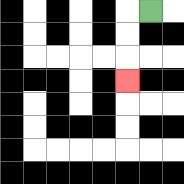{'start': '[6, 0]', 'end': '[5, 3]', 'path_directions': 'L,D,D,D', 'path_coordinates': '[[6, 0], [5, 0], [5, 1], [5, 2], [5, 3]]'}